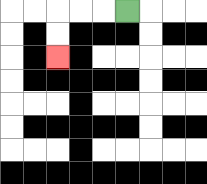{'start': '[5, 0]', 'end': '[2, 2]', 'path_directions': 'L,L,L,D,D', 'path_coordinates': '[[5, 0], [4, 0], [3, 0], [2, 0], [2, 1], [2, 2]]'}